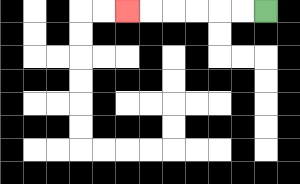{'start': '[11, 0]', 'end': '[5, 0]', 'path_directions': 'L,L,L,L,L,L', 'path_coordinates': '[[11, 0], [10, 0], [9, 0], [8, 0], [7, 0], [6, 0], [5, 0]]'}